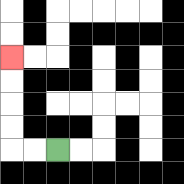{'start': '[2, 6]', 'end': '[0, 2]', 'path_directions': 'L,L,U,U,U,U', 'path_coordinates': '[[2, 6], [1, 6], [0, 6], [0, 5], [0, 4], [0, 3], [0, 2]]'}